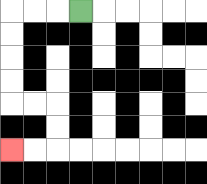{'start': '[3, 0]', 'end': '[0, 6]', 'path_directions': 'L,L,L,D,D,D,D,R,R,D,D,L,L', 'path_coordinates': '[[3, 0], [2, 0], [1, 0], [0, 0], [0, 1], [0, 2], [0, 3], [0, 4], [1, 4], [2, 4], [2, 5], [2, 6], [1, 6], [0, 6]]'}